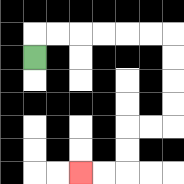{'start': '[1, 2]', 'end': '[3, 7]', 'path_directions': 'U,R,R,R,R,R,R,D,D,D,D,L,L,D,D,L,L', 'path_coordinates': '[[1, 2], [1, 1], [2, 1], [3, 1], [4, 1], [5, 1], [6, 1], [7, 1], [7, 2], [7, 3], [7, 4], [7, 5], [6, 5], [5, 5], [5, 6], [5, 7], [4, 7], [3, 7]]'}